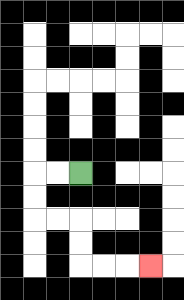{'start': '[3, 7]', 'end': '[6, 11]', 'path_directions': 'L,L,D,D,R,R,D,D,R,R,R', 'path_coordinates': '[[3, 7], [2, 7], [1, 7], [1, 8], [1, 9], [2, 9], [3, 9], [3, 10], [3, 11], [4, 11], [5, 11], [6, 11]]'}